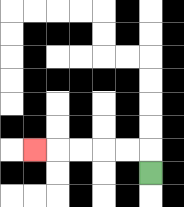{'start': '[6, 7]', 'end': '[1, 6]', 'path_directions': 'U,L,L,L,L,L', 'path_coordinates': '[[6, 7], [6, 6], [5, 6], [4, 6], [3, 6], [2, 6], [1, 6]]'}